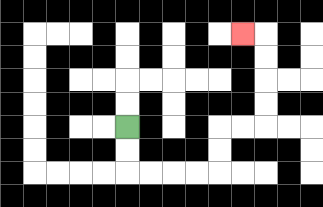{'start': '[5, 5]', 'end': '[10, 1]', 'path_directions': 'D,D,R,R,R,R,U,U,R,R,U,U,U,U,L', 'path_coordinates': '[[5, 5], [5, 6], [5, 7], [6, 7], [7, 7], [8, 7], [9, 7], [9, 6], [9, 5], [10, 5], [11, 5], [11, 4], [11, 3], [11, 2], [11, 1], [10, 1]]'}